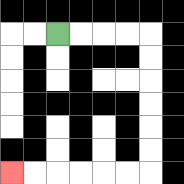{'start': '[2, 1]', 'end': '[0, 7]', 'path_directions': 'R,R,R,R,D,D,D,D,D,D,L,L,L,L,L,L', 'path_coordinates': '[[2, 1], [3, 1], [4, 1], [5, 1], [6, 1], [6, 2], [6, 3], [6, 4], [6, 5], [6, 6], [6, 7], [5, 7], [4, 7], [3, 7], [2, 7], [1, 7], [0, 7]]'}